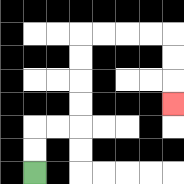{'start': '[1, 7]', 'end': '[7, 4]', 'path_directions': 'U,U,R,R,U,U,U,U,R,R,R,R,D,D,D', 'path_coordinates': '[[1, 7], [1, 6], [1, 5], [2, 5], [3, 5], [3, 4], [3, 3], [3, 2], [3, 1], [4, 1], [5, 1], [6, 1], [7, 1], [7, 2], [7, 3], [7, 4]]'}